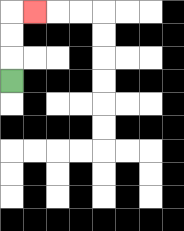{'start': '[0, 3]', 'end': '[1, 0]', 'path_directions': 'U,U,U,R', 'path_coordinates': '[[0, 3], [0, 2], [0, 1], [0, 0], [1, 0]]'}